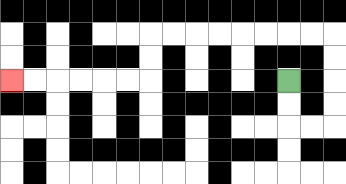{'start': '[12, 3]', 'end': '[0, 3]', 'path_directions': 'D,D,R,R,U,U,U,U,L,L,L,L,L,L,L,L,D,D,L,L,L,L,L,L', 'path_coordinates': '[[12, 3], [12, 4], [12, 5], [13, 5], [14, 5], [14, 4], [14, 3], [14, 2], [14, 1], [13, 1], [12, 1], [11, 1], [10, 1], [9, 1], [8, 1], [7, 1], [6, 1], [6, 2], [6, 3], [5, 3], [4, 3], [3, 3], [2, 3], [1, 3], [0, 3]]'}